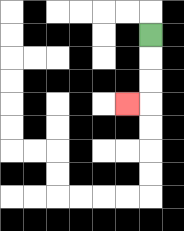{'start': '[6, 1]', 'end': '[5, 4]', 'path_directions': 'D,D,D,L', 'path_coordinates': '[[6, 1], [6, 2], [6, 3], [6, 4], [5, 4]]'}